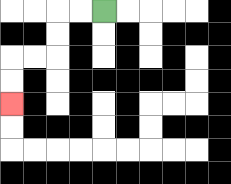{'start': '[4, 0]', 'end': '[0, 4]', 'path_directions': 'L,L,D,D,L,L,D,D', 'path_coordinates': '[[4, 0], [3, 0], [2, 0], [2, 1], [2, 2], [1, 2], [0, 2], [0, 3], [0, 4]]'}